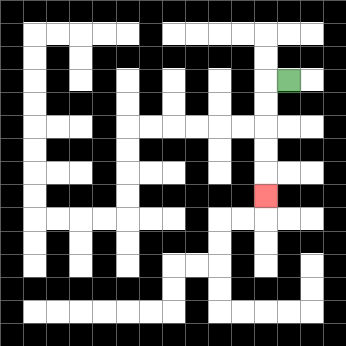{'start': '[12, 3]', 'end': '[11, 8]', 'path_directions': 'L,D,D,D,D,D', 'path_coordinates': '[[12, 3], [11, 3], [11, 4], [11, 5], [11, 6], [11, 7], [11, 8]]'}